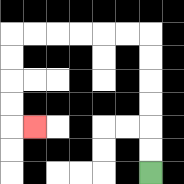{'start': '[6, 7]', 'end': '[1, 5]', 'path_directions': 'U,U,U,U,U,U,L,L,L,L,L,L,D,D,D,D,R', 'path_coordinates': '[[6, 7], [6, 6], [6, 5], [6, 4], [6, 3], [6, 2], [6, 1], [5, 1], [4, 1], [3, 1], [2, 1], [1, 1], [0, 1], [0, 2], [0, 3], [0, 4], [0, 5], [1, 5]]'}